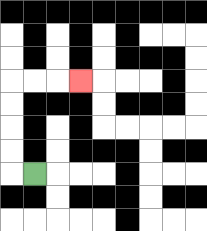{'start': '[1, 7]', 'end': '[3, 3]', 'path_directions': 'L,U,U,U,U,R,R,R', 'path_coordinates': '[[1, 7], [0, 7], [0, 6], [0, 5], [0, 4], [0, 3], [1, 3], [2, 3], [3, 3]]'}